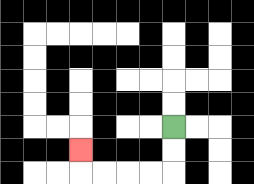{'start': '[7, 5]', 'end': '[3, 6]', 'path_directions': 'D,D,L,L,L,L,U', 'path_coordinates': '[[7, 5], [7, 6], [7, 7], [6, 7], [5, 7], [4, 7], [3, 7], [3, 6]]'}